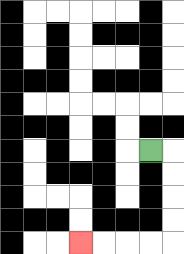{'start': '[6, 6]', 'end': '[3, 10]', 'path_directions': 'R,D,D,D,D,L,L,L,L', 'path_coordinates': '[[6, 6], [7, 6], [7, 7], [7, 8], [7, 9], [7, 10], [6, 10], [5, 10], [4, 10], [3, 10]]'}